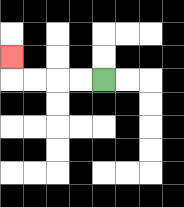{'start': '[4, 3]', 'end': '[0, 2]', 'path_directions': 'L,L,L,L,U', 'path_coordinates': '[[4, 3], [3, 3], [2, 3], [1, 3], [0, 3], [0, 2]]'}